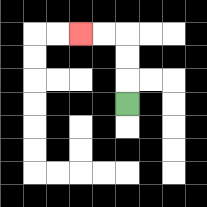{'start': '[5, 4]', 'end': '[3, 1]', 'path_directions': 'U,U,U,L,L', 'path_coordinates': '[[5, 4], [5, 3], [5, 2], [5, 1], [4, 1], [3, 1]]'}